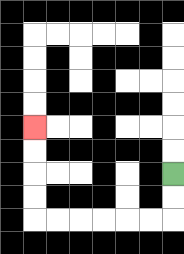{'start': '[7, 7]', 'end': '[1, 5]', 'path_directions': 'D,D,L,L,L,L,L,L,U,U,U,U', 'path_coordinates': '[[7, 7], [7, 8], [7, 9], [6, 9], [5, 9], [4, 9], [3, 9], [2, 9], [1, 9], [1, 8], [1, 7], [1, 6], [1, 5]]'}